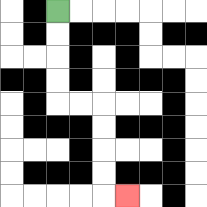{'start': '[2, 0]', 'end': '[5, 8]', 'path_directions': 'D,D,D,D,R,R,D,D,D,D,R', 'path_coordinates': '[[2, 0], [2, 1], [2, 2], [2, 3], [2, 4], [3, 4], [4, 4], [4, 5], [4, 6], [4, 7], [4, 8], [5, 8]]'}